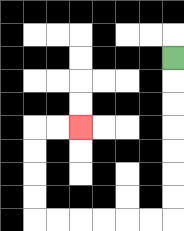{'start': '[7, 2]', 'end': '[3, 5]', 'path_directions': 'D,D,D,D,D,D,D,L,L,L,L,L,L,U,U,U,U,R,R', 'path_coordinates': '[[7, 2], [7, 3], [7, 4], [7, 5], [7, 6], [7, 7], [7, 8], [7, 9], [6, 9], [5, 9], [4, 9], [3, 9], [2, 9], [1, 9], [1, 8], [1, 7], [1, 6], [1, 5], [2, 5], [3, 5]]'}